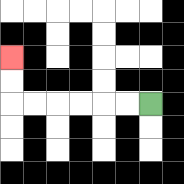{'start': '[6, 4]', 'end': '[0, 2]', 'path_directions': 'L,L,L,L,L,L,U,U', 'path_coordinates': '[[6, 4], [5, 4], [4, 4], [3, 4], [2, 4], [1, 4], [0, 4], [0, 3], [0, 2]]'}